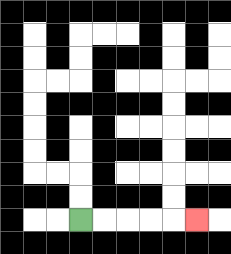{'start': '[3, 9]', 'end': '[8, 9]', 'path_directions': 'R,R,R,R,R', 'path_coordinates': '[[3, 9], [4, 9], [5, 9], [6, 9], [7, 9], [8, 9]]'}